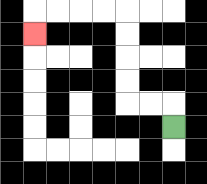{'start': '[7, 5]', 'end': '[1, 1]', 'path_directions': 'U,L,L,U,U,U,U,L,L,L,L,D', 'path_coordinates': '[[7, 5], [7, 4], [6, 4], [5, 4], [5, 3], [5, 2], [5, 1], [5, 0], [4, 0], [3, 0], [2, 0], [1, 0], [1, 1]]'}